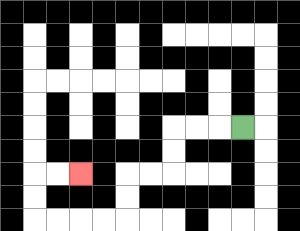{'start': '[10, 5]', 'end': '[3, 7]', 'path_directions': 'L,L,L,D,D,L,L,D,D,L,L,L,L,U,U,R,R', 'path_coordinates': '[[10, 5], [9, 5], [8, 5], [7, 5], [7, 6], [7, 7], [6, 7], [5, 7], [5, 8], [5, 9], [4, 9], [3, 9], [2, 9], [1, 9], [1, 8], [1, 7], [2, 7], [3, 7]]'}